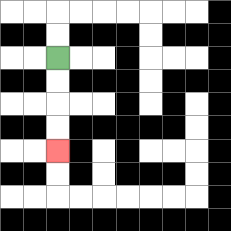{'start': '[2, 2]', 'end': '[2, 6]', 'path_directions': 'D,D,D,D', 'path_coordinates': '[[2, 2], [2, 3], [2, 4], [2, 5], [2, 6]]'}